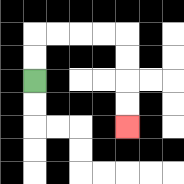{'start': '[1, 3]', 'end': '[5, 5]', 'path_directions': 'U,U,R,R,R,R,D,D,D,D', 'path_coordinates': '[[1, 3], [1, 2], [1, 1], [2, 1], [3, 1], [4, 1], [5, 1], [5, 2], [5, 3], [5, 4], [5, 5]]'}